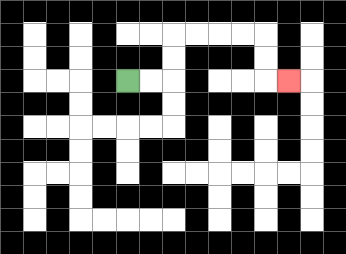{'start': '[5, 3]', 'end': '[12, 3]', 'path_directions': 'R,R,U,U,R,R,R,R,D,D,R', 'path_coordinates': '[[5, 3], [6, 3], [7, 3], [7, 2], [7, 1], [8, 1], [9, 1], [10, 1], [11, 1], [11, 2], [11, 3], [12, 3]]'}